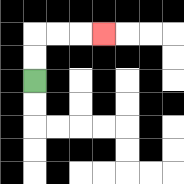{'start': '[1, 3]', 'end': '[4, 1]', 'path_directions': 'U,U,R,R,R', 'path_coordinates': '[[1, 3], [1, 2], [1, 1], [2, 1], [3, 1], [4, 1]]'}